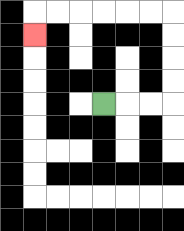{'start': '[4, 4]', 'end': '[1, 1]', 'path_directions': 'R,R,R,U,U,U,U,L,L,L,L,L,L,D', 'path_coordinates': '[[4, 4], [5, 4], [6, 4], [7, 4], [7, 3], [7, 2], [7, 1], [7, 0], [6, 0], [5, 0], [4, 0], [3, 0], [2, 0], [1, 0], [1, 1]]'}